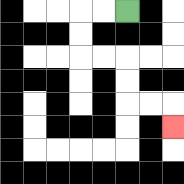{'start': '[5, 0]', 'end': '[7, 5]', 'path_directions': 'L,L,D,D,R,R,D,D,R,R,D', 'path_coordinates': '[[5, 0], [4, 0], [3, 0], [3, 1], [3, 2], [4, 2], [5, 2], [5, 3], [5, 4], [6, 4], [7, 4], [7, 5]]'}